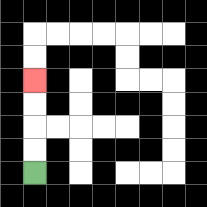{'start': '[1, 7]', 'end': '[1, 3]', 'path_directions': 'U,U,U,U', 'path_coordinates': '[[1, 7], [1, 6], [1, 5], [1, 4], [1, 3]]'}